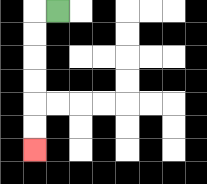{'start': '[2, 0]', 'end': '[1, 6]', 'path_directions': 'L,D,D,D,D,D,D', 'path_coordinates': '[[2, 0], [1, 0], [1, 1], [1, 2], [1, 3], [1, 4], [1, 5], [1, 6]]'}